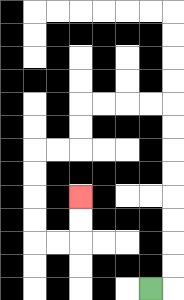{'start': '[6, 12]', 'end': '[3, 8]', 'path_directions': 'R,U,U,U,U,U,U,U,U,L,L,L,L,D,D,L,L,D,D,D,D,R,R,U,U', 'path_coordinates': '[[6, 12], [7, 12], [7, 11], [7, 10], [7, 9], [7, 8], [7, 7], [7, 6], [7, 5], [7, 4], [6, 4], [5, 4], [4, 4], [3, 4], [3, 5], [3, 6], [2, 6], [1, 6], [1, 7], [1, 8], [1, 9], [1, 10], [2, 10], [3, 10], [3, 9], [3, 8]]'}